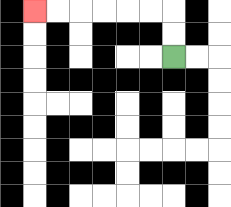{'start': '[7, 2]', 'end': '[1, 0]', 'path_directions': 'U,U,L,L,L,L,L,L', 'path_coordinates': '[[7, 2], [7, 1], [7, 0], [6, 0], [5, 0], [4, 0], [3, 0], [2, 0], [1, 0]]'}